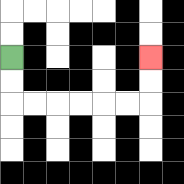{'start': '[0, 2]', 'end': '[6, 2]', 'path_directions': 'D,D,R,R,R,R,R,R,U,U', 'path_coordinates': '[[0, 2], [0, 3], [0, 4], [1, 4], [2, 4], [3, 4], [4, 4], [5, 4], [6, 4], [6, 3], [6, 2]]'}